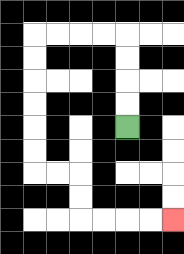{'start': '[5, 5]', 'end': '[7, 9]', 'path_directions': 'U,U,U,U,L,L,L,L,D,D,D,D,D,D,R,R,D,D,R,R,R,R', 'path_coordinates': '[[5, 5], [5, 4], [5, 3], [5, 2], [5, 1], [4, 1], [3, 1], [2, 1], [1, 1], [1, 2], [1, 3], [1, 4], [1, 5], [1, 6], [1, 7], [2, 7], [3, 7], [3, 8], [3, 9], [4, 9], [5, 9], [6, 9], [7, 9]]'}